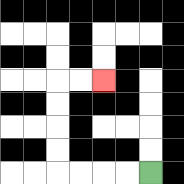{'start': '[6, 7]', 'end': '[4, 3]', 'path_directions': 'L,L,L,L,U,U,U,U,R,R', 'path_coordinates': '[[6, 7], [5, 7], [4, 7], [3, 7], [2, 7], [2, 6], [2, 5], [2, 4], [2, 3], [3, 3], [4, 3]]'}